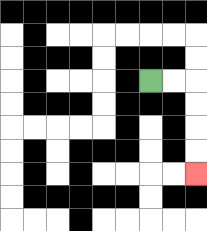{'start': '[6, 3]', 'end': '[8, 7]', 'path_directions': 'R,R,D,D,D,D', 'path_coordinates': '[[6, 3], [7, 3], [8, 3], [8, 4], [8, 5], [8, 6], [8, 7]]'}